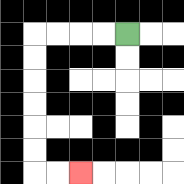{'start': '[5, 1]', 'end': '[3, 7]', 'path_directions': 'L,L,L,L,D,D,D,D,D,D,R,R', 'path_coordinates': '[[5, 1], [4, 1], [3, 1], [2, 1], [1, 1], [1, 2], [1, 3], [1, 4], [1, 5], [1, 6], [1, 7], [2, 7], [3, 7]]'}